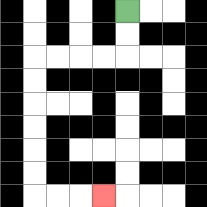{'start': '[5, 0]', 'end': '[4, 8]', 'path_directions': 'D,D,L,L,L,L,D,D,D,D,D,D,R,R,R', 'path_coordinates': '[[5, 0], [5, 1], [5, 2], [4, 2], [3, 2], [2, 2], [1, 2], [1, 3], [1, 4], [1, 5], [1, 6], [1, 7], [1, 8], [2, 8], [3, 8], [4, 8]]'}